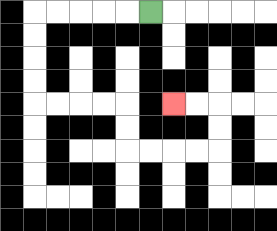{'start': '[6, 0]', 'end': '[7, 4]', 'path_directions': 'L,L,L,L,L,D,D,D,D,R,R,R,R,D,D,R,R,R,R,U,U,L,L', 'path_coordinates': '[[6, 0], [5, 0], [4, 0], [3, 0], [2, 0], [1, 0], [1, 1], [1, 2], [1, 3], [1, 4], [2, 4], [3, 4], [4, 4], [5, 4], [5, 5], [5, 6], [6, 6], [7, 6], [8, 6], [9, 6], [9, 5], [9, 4], [8, 4], [7, 4]]'}